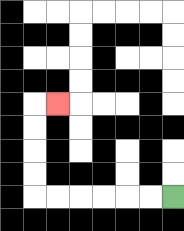{'start': '[7, 8]', 'end': '[2, 4]', 'path_directions': 'L,L,L,L,L,L,U,U,U,U,R', 'path_coordinates': '[[7, 8], [6, 8], [5, 8], [4, 8], [3, 8], [2, 8], [1, 8], [1, 7], [1, 6], [1, 5], [1, 4], [2, 4]]'}